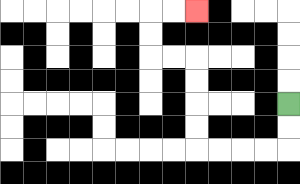{'start': '[12, 4]', 'end': '[8, 0]', 'path_directions': 'D,D,L,L,L,L,U,U,U,U,L,L,U,U,R,R', 'path_coordinates': '[[12, 4], [12, 5], [12, 6], [11, 6], [10, 6], [9, 6], [8, 6], [8, 5], [8, 4], [8, 3], [8, 2], [7, 2], [6, 2], [6, 1], [6, 0], [7, 0], [8, 0]]'}